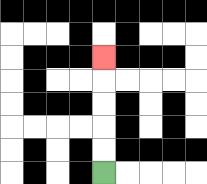{'start': '[4, 7]', 'end': '[4, 2]', 'path_directions': 'U,U,U,U,U', 'path_coordinates': '[[4, 7], [4, 6], [4, 5], [4, 4], [4, 3], [4, 2]]'}